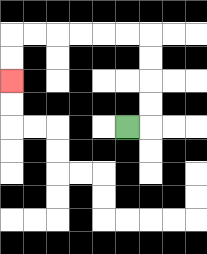{'start': '[5, 5]', 'end': '[0, 3]', 'path_directions': 'R,U,U,U,U,L,L,L,L,L,L,D,D', 'path_coordinates': '[[5, 5], [6, 5], [6, 4], [6, 3], [6, 2], [6, 1], [5, 1], [4, 1], [3, 1], [2, 1], [1, 1], [0, 1], [0, 2], [0, 3]]'}